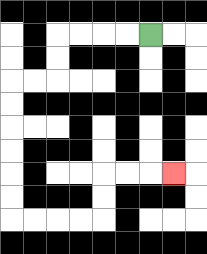{'start': '[6, 1]', 'end': '[7, 7]', 'path_directions': 'L,L,L,L,D,D,L,L,D,D,D,D,D,D,R,R,R,R,U,U,R,R,R', 'path_coordinates': '[[6, 1], [5, 1], [4, 1], [3, 1], [2, 1], [2, 2], [2, 3], [1, 3], [0, 3], [0, 4], [0, 5], [0, 6], [0, 7], [0, 8], [0, 9], [1, 9], [2, 9], [3, 9], [4, 9], [4, 8], [4, 7], [5, 7], [6, 7], [7, 7]]'}